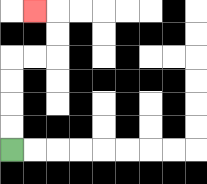{'start': '[0, 6]', 'end': '[1, 0]', 'path_directions': 'U,U,U,U,R,R,U,U,L', 'path_coordinates': '[[0, 6], [0, 5], [0, 4], [0, 3], [0, 2], [1, 2], [2, 2], [2, 1], [2, 0], [1, 0]]'}